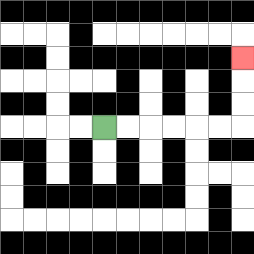{'start': '[4, 5]', 'end': '[10, 2]', 'path_directions': 'R,R,R,R,R,R,U,U,U', 'path_coordinates': '[[4, 5], [5, 5], [6, 5], [7, 5], [8, 5], [9, 5], [10, 5], [10, 4], [10, 3], [10, 2]]'}